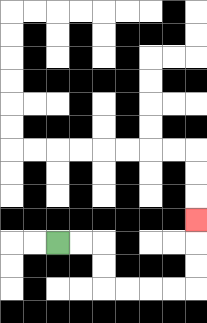{'start': '[2, 10]', 'end': '[8, 9]', 'path_directions': 'R,R,D,D,R,R,R,R,U,U,U', 'path_coordinates': '[[2, 10], [3, 10], [4, 10], [4, 11], [4, 12], [5, 12], [6, 12], [7, 12], [8, 12], [8, 11], [8, 10], [8, 9]]'}